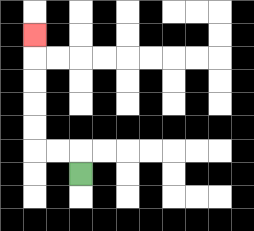{'start': '[3, 7]', 'end': '[1, 1]', 'path_directions': 'U,L,L,U,U,U,U,U', 'path_coordinates': '[[3, 7], [3, 6], [2, 6], [1, 6], [1, 5], [1, 4], [1, 3], [1, 2], [1, 1]]'}